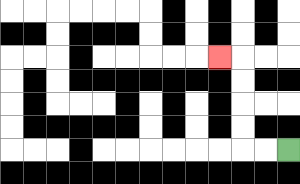{'start': '[12, 6]', 'end': '[9, 2]', 'path_directions': 'L,L,U,U,U,U,L', 'path_coordinates': '[[12, 6], [11, 6], [10, 6], [10, 5], [10, 4], [10, 3], [10, 2], [9, 2]]'}